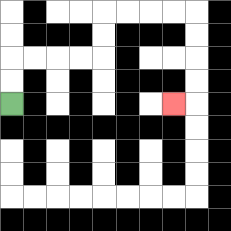{'start': '[0, 4]', 'end': '[7, 4]', 'path_directions': 'U,U,R,R,R,R,U,U,R,R,R,R,D,D,D,D,L', 'path_coordinates': '[[0, 4], [0, 3], [0, 2], [1, 2], [2, 2], [3, 2], [4, 2], [4, 1], [4, 0], [5, 0], [6, 0], [7, 0], [8, 0], [8, 1], [8, 2], [8, 3], [8, 4], [7, 4]]'}